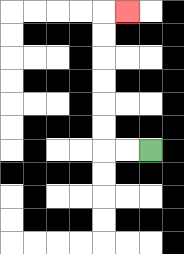{'start': '[6, 6]', 'end': '[5, 0]', 'path_directions': 'L,L,U,U,U,U,U,U,R', 'path_coordinates': '[[6, 6], [5, 6], [4, 6], [4, 5], [4, 4], [4, 3], [4, 2], [4, 1], [4, 0], [5, 0]]'}